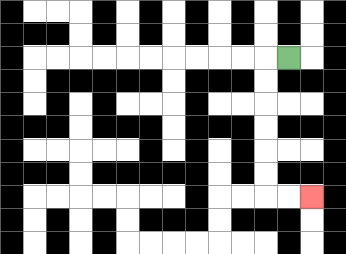{'start': '[12, 2]', 'end': '[13, 8]', 'path_directions': 'L,D,D,D,D,D,D,R,R', 'path_coordinates': '[[12, 2], [11, 2], [11, 3], [11, 4], [11, 5], [11, 6], [11, 7], [11, 8], [12, 8], [13, 8]]'}